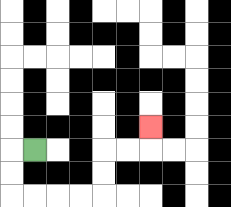{'start': '[1, 6]', 'end': '[6, 5]', 'path_directions': 'L,D,D,R,R,R,R,U,U,R,R,U', 'path_coordinates': '[[1, 6], [0, 6], [0, 7], [0, 8], [1, 8], [2, 8], [3, 8], [4, 8], [4, 7], [4, 6], [5, 6], [6, 6], [6, 5]]'}